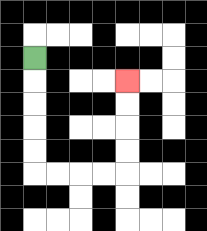{'start': '[1, 2]', 'end': '[5, 3]', 'path_directions': 'D,D,D,D,D,R,R,R,R,U,U,U,U', 'path_coordinates': '[[1, 2], [1, 3], [1, 4], [1, 5], [1, 6], [1, 7], [2, 7], [3, 7], [4, 7], [5, 7], [5, 6], [5, 5], [5, 4], [5, 3]]'}